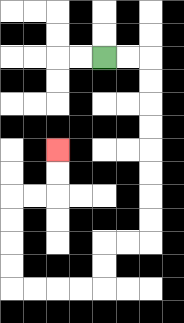{'start': '[4, 2]', 'end': '[2, 6]', 'path_directions': 'R,R,D,D,D,D,D,D,D,D,L,L,D,D,L,L,L,L,U,U,U,U,R,R,U,U', 'path_coordinates': '[[4, 2], [5, 2], [6, 2], [6, 3], [6, 4], [6, 5], [6, 6], [6, 7], [6, 8], [6, 9], [6, 10], [5, 10], [4, 10], [4, 11], [4, 12], [3, 12], [2, 12], [1, 12], [0, 12], [0, 11], [0, 10], [0, 9], [0, 8], [1, 8], [2, 8], [2, 7], [2, 6]]'}